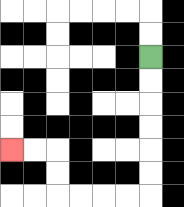{'start': '[6, 2]', 'end': '[0, 6]', 'path_directions': 'D,D,D,D,D,D,L,L,L,L,U,U,L,L', 'path_coordinates': '[[6, 2], [6, 3], [6, 4], [6, 5], [6, 6], [6, 7], [6, 8], [5, 8], [4, 8], [3, 8], [2, 8], [2, 7], [2, 6], [1, 6], [0, 6]]'}